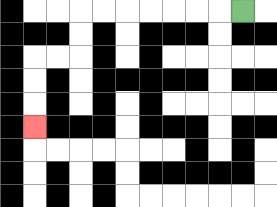{'start': '[10, 0]', 'end': '[1, 5]', 'path_directions': 'L,L,L,L,L,L,L,D,D,L,L,D,D,D', 'path_coordinates': '[[10, 0], [9, 0], [8, 0], [7, 0], [6, 0], [5, 0], [4, 0], [3, 0], [3, 1], [3, 2], [2, 2], [1, 2], [1, 3], [1, 4], [1, 5]]'}